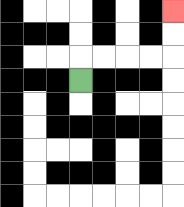{'start': '[3, 3]', 'end': '[7, 0]', 'path_directions': 'U,R,R,R,R,U,U', 'path_coordinates': '[[3, 3], [3, 2], [4, 2], [5, 2], [6, 2], [7, 2], [7, 1], [7, 0]]'}